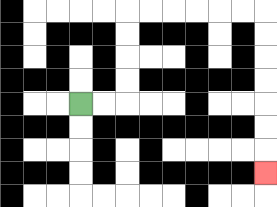{'start': '[3, 4]', 'end': '[11, 7]', 'path_directions': 'R,R,U,U,U,U,R,R,R,R,R,R,D,D,D,D,D,D,D', 'path_coordinates': '[[3, 4], [4, 4], [5, 4], [5, 3], [5, 2], [5, 1], [5, 0], [6, 0], [7, 0], [8, 0], [9, 0], [10, 0], [11, 0], [11, 1], [11, 2], [11, 3], [11, 4], [11, 5], [11, 6], [11, 7]]'}